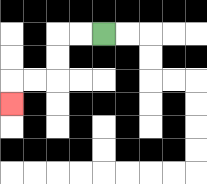{'start': '[4, 1]', 'end': '[0, 4]', 'path_directions': 'L,L,D,D,L,L,D', 'path_coordinates': '[[4, 1], [3, 1], [2, 1], [2, 2], [2, 3], [1, 3], [0, 3], [0, 4]]'}